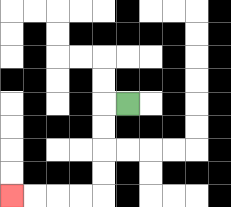{'start': '[5, 4]', 'end': '[0, 8]', 'path_directions': 'L,D,D,D,D,L,L,L,L', 'path_coordinates': '[[5, 4], [4, 4], [4, 5], [4, 6], [4, 7], [4, 8], [3, 8], [2, 8], [1, 8], [0, 8]]'}